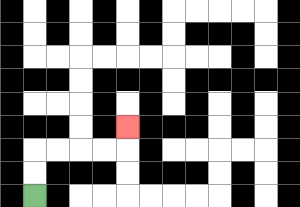{'start': '[1, 8]', 'end': '[5, 5]', 'path_directions': 'U,U,R,R,R,R,U', 'path_coordinates': '[[1, 8], [1, 7], [1, 6], [2, 6], [3, 6], [4, 6], [5, 6], [5, 5]]'}